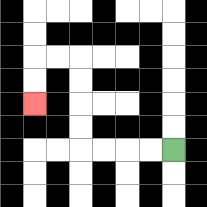{'start': '[7, 6]', 'end': '[1, 4]', 'path_directions': 'L,L,L,L,U,U,U,U,L,L,D,D', 'path_coordinates': '[[7, 6], [6, 6], [5, 6], [4, 6], [3, 6], [3, 5], [3, 4], [3, 3], [3, 2], [2, 2], [1, 2], [1, 3], [1, 4]]'}